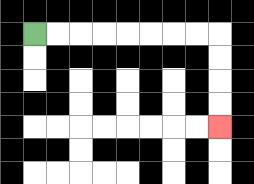{'start': '[1, 1]', 'end': '[9, 5]', 'path_directions': 'R,R,R,R,R,R,R,R,D,D,D,D', 'path_coordinates': '[[1, 1], [2, 1], [3, 1], [4, 1], [5, 1], [6, 1], [7, 1], [8, 1], [9, 1], [9, 2], [9, 3], [9, 4], [9, 5]]'}